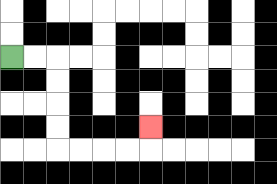{'start': '[0, 2]', 'end': '[6, 5]', 'path_directions': 'R,R,D,D,D,D,R,R,R,R,U', 'path_coordinates': '[[0, 2], [1, 2], [2, 2], [2, 3], [2, 4], [2, 5], [2, 6], [3, 6], [4, 6], [5, 6], [6, 6], [6, 5]]'}